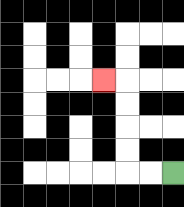{'start': '[7, 7]', 'end': '[4, 3]', 'path_directions': 'L,L,U,U,U,U,L', 'path_coordinates': '[[7, 7], [6, 7], [5, 7], [5, 6], [5, 5], [5, 4], [5, 3], [4, 3]]'}